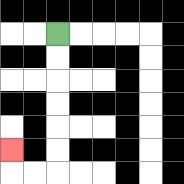{'start': '[2, 1]', 'end': '[0, 6]', 'path_directions': 'D,D,D,D,D,D,L,L,U', 'path_coordinates': '[[2, 1], [2, 2], [2, 3], [2, 4], [2, 5], [2, 6], [2, 7], [1, 7], [0, 7], [0, 6]]'}